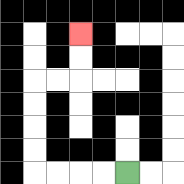{'start': '[5, 7]', 'end': '[3, 1]', 'path_directions': 'L,L,L,L,U,U,U,U,R,R,U,U', 'path_coordinates': '[[5, 7], [4, 7], [3, 7], [2, 7], [1, 7], [1, 6], [1, 5], [1, 4], [1, 3], [2, 3], [3, 3], [3, 2], [3, 1]]'}